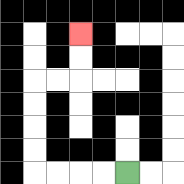{'start': '[5, 7]', 'end': '[3, 1]', 'path_directions': 'L,L,L,L,U,U,U,U,R,R,U,U', 'path_coordinates': '[[5, 7], [4, 7], [3, 7], [2, 7], [1, 7], [1, 6], [1, 5], [1, 4], [1, 3], [2, 3], [3, 3], [3, 2], [3, 1]]'}